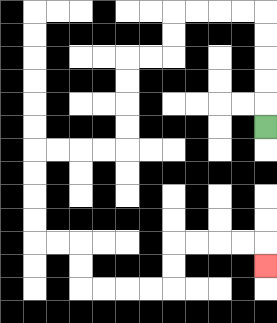{'start': '[11, 5]', 'end': '[11, 11]', 'path_directions': 'U,U,U,U,U,L,L,L,L,D,D,L,L,D,D,D,D,L,L,L,L,D,D,D,D,R,R,D,D,R,R,R,R,U,U,R,R,R,R,D', 'path_coordinates': '[[11, 5], [11, 4], [11, 3], [11, 2], [11, 1], [11, 0], [10, 0], [9, 0], [8, 0], [7, 0], [7, 1], [7, 2], [6, 2], [5, 2], [5, 3], [5, 4], [5, 5], [5, 6], [4, 6], [3, 6], [2, 6], [1, 6], [1, 7], [1, 8], [1, 9], [1, 10], [2, 10], [3, 10], [3, 11], [3, 12], [4, 12], [5, 12], [6, 12], [7, 12], [7, 11], [7, 10], [8, 10], [9, 10], [10, 10], [11, 10], [11, 11]]'}